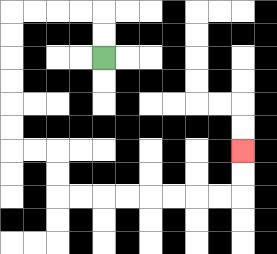{'start': '[4, 2]', 'end': '[10, 6]', 'path_directions': 'U,U,L,L,L,L,D,D,D,D,D,D,R,R,D,D,R,R,R,R,R,R,R,R,U,U', 'path_coordinates': '[[4, 2], [4, 1], [4, 0], [3, 0], [2, 0], [1, 0], [0, 0], [0, 1], [0, 2], [0, 3], [0, 4], [0, 5], [0, 6], [1, 6], [2, 6], [2, 7], [2, 8], [3, 8], [4, 8], [5, 8], [6, 8], [7, 8], [8, 8], [9, 8], [10, 8], [10, 7], [10, 6]]'}